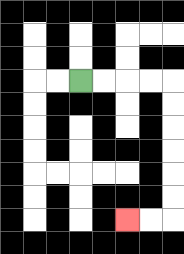{'start': '[3, 3]', 'end': '[5, 9]', 'path_directions': 'R,R,R,R,D,D,D,D,D,D,L,L', 'path_coordinates': '[[3, 3], [4, 3], [5, 3], [6, 3], [7, 3], [7, 4], [7, 5], [7, 6], [7, 7], [7, 8], [7, 9], [6, 9], [5, 9]]'}